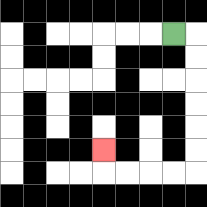{'start': '[7, 1]', 'end': '[4, 6]', 'path_directions': 'R,D,D,D,D,D,D,L,L,L,L,U', 'path_coordinates': '[[7, 1], [8, 1], [8, 2], [8, 3], [8, 4], [8, 5], [8, 6], [8, 7], [7, 7], [6, 7], [5, 7], [4, 7], [4, 6]]'}